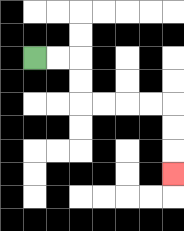{'start': '[1, 2]', 'end': '[7, 7]', 'path_directions': 'R,R,D,D,R,R,R,R,D,D,D', 'path_coordinates': '[[1, 2], [2, 2], [3, 2], [3, 3], [3, 4], [4, 4], [5, 4], [6, 4], [7, 4], [7, 5], [7, 6], [7, 7]]'}